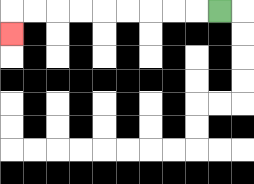{'start': '[9, 0]', 'end': '[0, 1]', 'path_directions': 'L,L,L,L,L,L,L,L,L,D', 'path_coordinates': '[[9, 0], [8, 0], [7, 0], [6, 0], [5, 0], [4, 0], [3, 0], [2, 0], [1, 0], [0, 0], [0, 1]]'}